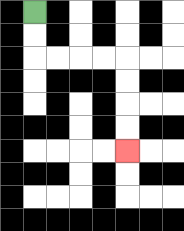{'start': '[1, 0]', 'end': '[5, 6]', 'path_directions': 'D,D,R,R,R,R,D,D,D,D', 'path_coordinates': '[[1, 0], [1, 1], [1, 2], [2, 2], [3, 2], [4, 2], [5, 2], [5, 3], [5, 4], [5, 5], [5, 6]]'}